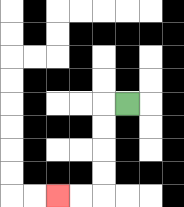{'start': '[5, 4]', 'end': '[2, 8]', 'path_directions': 'L,D,D,D,D,L,L', 'path_coordinates': '[[5, 4], [4, 4], [4, 5], [4, 6], [4, 7], [4, 8], [3, 8], [2, 8]]'}